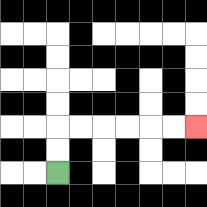{'start': '[2, 7]', 'end': '[8, 5]', 'path_directions': 'U,U,R,R,R,R,R,R', 'path_coordinates': '[[2, 7], [2, 6], [2, 5], [3, 5], [4, 5], [5, 5], [6, 5], [7, 5], [8, 5]]'}